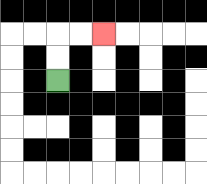{'start': '[2, 3]', 'end': '[4, 1]', 'path_directions': 'U,U,R,R', 'path_coordinates': '[[2, 3], [2, 2], [2, 1], [3, 1], [4, 1]]'}